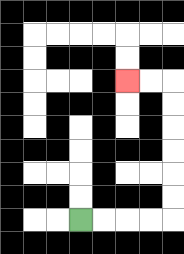{'start': '[3, 9]', 'end': '[5, 3]', 'path_directions': 'R,R,R,R,U,U,U,U,U,U,L,L', 'path_coordinates': '[[3, 9], [4, 9], [5, 9], [6, 9], [7, 9], [7, 8], [7, 7], [7, 6], [7, 5], [7, 4], [7, 3], [6, 3], [5, 3]]'}